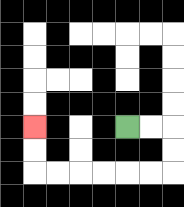{'start': '[5, 5]', 'end': '[1, 5]', 'path_directions': 'R,R,D,D,L,L,L,L,L,L,U,U', 'path_coordinates': '[[5, 5], [6, 5], [7, 5], [7, 6], [7, 7], [6, 7], [5, 7], [4, 7], [3, 7], [2, 7], [1, 7], [1, 6], [1, 5]]'}